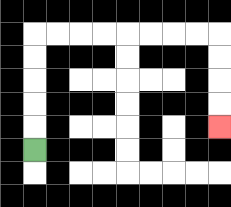{'start': '[1, 6]', 'end': '[9, 5]', 'path_directions': 'U,U,U,U,U,R,R,R,R,R,R,R,R,D,D,D,D', 'path_coordinates': '[[1, 6], [1, 5], [1, 4], [1, 3], [1, 2], [1, 1], [2, 1], [3, 1], [4, 1], [5, 1], [6, 1], [7, 1], [8, 1], [9, 1], [9, 2], [9, 3], [9, 4], [9, 5]]'}